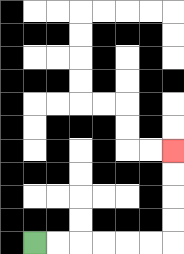{'start': '[1, 10]', 'end': '[7, 6]', 'path_directions': 'R,R,R,R,R,R,U,U,U,U', 'path_coordinates': '[[1, 10], [2, 10], [3, 10], [4, 10], [5, 10], [6, 10], [7, 10], [7, 9], [7, 8], [7, 7], [7, 6]]'}